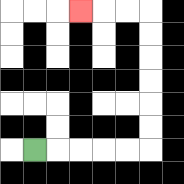{'start': '[1, 6]', 'end': '[3, 0]', 'path_directions': 'R,R,R,R,R,U,U,U,U,U,U,L,L,L', 'path_coordinates': '[[1, 6], [2, 6], [3, 6], [4, 6], [5, 6], [6, 6], [6, 5], [6, 4], [6, 3], [6, 2], [6, 1], [6, 0], [5, 0], [4, 0], [3, 0]]'}